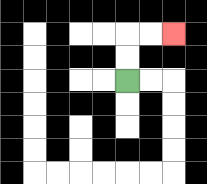{'start': '[5, 3]', 'end': '[7, 1]', 'path_directions': 'U,U,R,R', 'path_coordinates': '[[5, 3], [5, 2], [5, 1], [6, 1], [7, 1]]'}